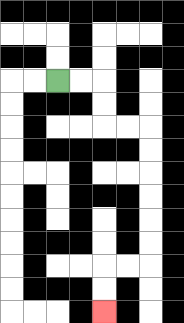{'start': '[2, 3]', 'end': '[4, 13]', 'path_directions': 'R,R,D,D,R,R,D,D,D,D,D,D,L,L,D,D', 'path_coordinates': '[[2, 3], [3, 3], [4, 3], [4, 4], [4, 5], [5, 5], [6, 5], [6, 6], [6, 7], [6, 8], [6, 9], [6, 10], [6, 11], [5, 11], [4, 11], [4, 12], [4, 13]]'}